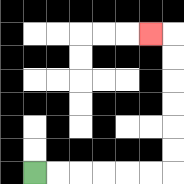{'start': '[1, 7]', 'end': '[6, 1]', 'path_directions': 'R,R,R,R,R,R,U,U,U,U,U,U,L', 'path_coordinates': '[[1, 7], [2, 7], [3, 7], [4, 7], [5, 7], [6, 7], [7, 7], [7, 6], [7, 5], [7, 4], [7, 3], [7, 2], [7, 1], [6, 1]]'}